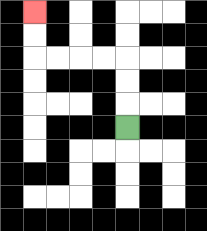{'start': '[5, 5]', 'end': '[1, 0]', 'path_directions': 'U,U,U,L,L,L,L,U,U', 'path_coordinates': '[[5, 5], [5, 4], [5, 3], [5, 2], [4, 2], [3, 2], [2, 2], [1, 2], [1, 1], [1, 0]]'}